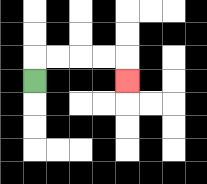{'start': '[1, 3]', 'end': '[5, 3]', 'path_directions': 'U,R,R,R,R,D', 'path_coordinates': '[[1, 3], [1, 2], [2, 2], [3, 2], [4, 2], [5, 2], [5, 3]]'}